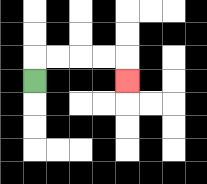{'start': '[1, 3]', 'end': '[5, 3]', 'path_directions': 'U,R,R,R,R,D', 'path_coordinates': '[[1, 3], [1, 2], [2, 2], [3, 2], [4, 2], [5, 2], [5, 3]]'}